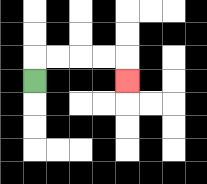{'start': '[1, 3]', 'end': '[5, 3]', 'path_directions': 'U,R,R,R,R,D', 'path_coordinates': '[[1, 3], [1, 2], [2, 2], [3, 2], [4, 2], [5, 2], [5, 3]]'}